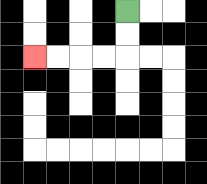{'start': '[5, 0]', 'end': '[1, 2]', 'path_directions': 'D,D,L,L,L,L', 'path_coordinates': '[[5, 0], [5, 1], [5, 2], [4, 2], [3, 2], [2, 2], [1, 2]]'}